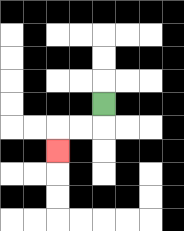{'start': '[4, 4]', 'end': '[2, 6]', 'path_directions': 'D,L,L,D', 'path_coordinates': '[[4, 4], [4, 5], [3, 5], [2, 5], [2, 6]]'}